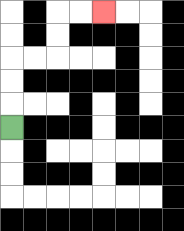{'start': '[0, 5]', 'end': '[4, 0]', 'path_directions': 'U,U,U,R,R,U,U,R,R', 'path_coordinates': '[[0, 5], [0, 4], [0, 3], [0, 2], [1, 2], [2, 2], [2, 1], [2, 0], [3, 0], [4, 0]]'}